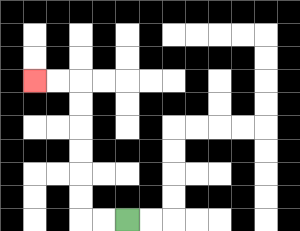{'start': '[5, 9]', 'end': '[1, 3]', 'path_directions': 'L,L,U,U,U,U,U,U,L,L', 'path_coordinates': '[[5, 9], [4, 9], [3, 9], [3, 8], [3, 7], [3, 6], [3, 5], [3, 4], [3, 3], [2, 3], [1, 3]]'}